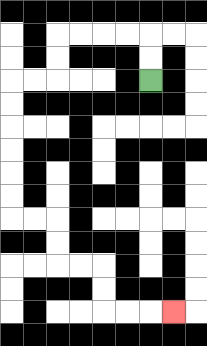{'start': '[6, 3]', 'end': '[7, 13]', 'path_directions': 'U,U,L,L,L,L,D,D,L,L,D,D,D,D,D,D,R,R,D,D,R,R,D,D,R,R,R', 'path_coordinates': '[[6, 3], [6, 2], [6, 1], [5, 1], [4, 1], [3, 1], [2, 1], [2, 2], [2, 3], [1, 3], [0, 3], [0, 4], [0, 5], [0, 6], [0, 7], [0, 8], [0, 9], [1, 9], [2, 9], [2, 10], [2, 11], [3, 11], [4, 11], [4, 12], [4, 13], [5, 13], [6, 13], [7, 13]]'}